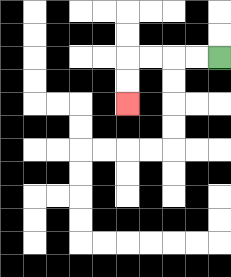{'start': '[9, 2]', 'end': '[5, 4]', 'path_directions': 'L,L,L,L,D,D', 'path_coordinates': '[[9, 2], [8, 2], [7, 2], [6, 2], [5, 2], [5, 3], [5, 4]]'}